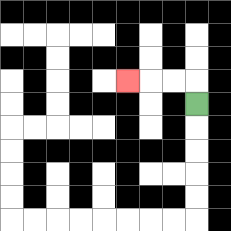{'start': '[8, 4]', 'end': '[5, 3]', 'path_directions': 'U,L,L,L', 'path_coordinates': '[[8, 4], [8, 3], [7, 3], [6, 3], [5, 3]]'}